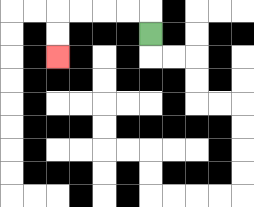{'start': '[6, 1]', 'end': '[2, 2]', 'path_directions': 'U,L,L,L,L,D,D', 'path_coordinates': '[[6, 1], [6, 0], [5, 0], [4, 0], [3, 0], [2, 0], [2, 1], [2, 2]]'}